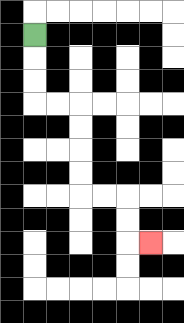{'start': '[1, 1]', 'end': '[6, 10]', 'path_directions': 'D,D,D,R,R,D,D,D,D,R,R,D,D,R', 'path_coordinates': '[[1, 1], [1, 2], [1, 3], [1, 4], [2, 4], [3, 4], [3, 5], [3, 6], [3, 7], [3, 8], [4, 8], [5, 8], [5, 9], [5, 10], [6, 10]]'}